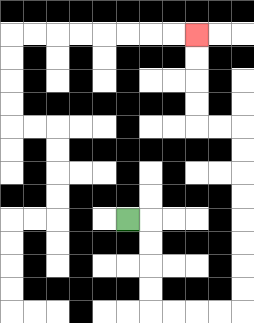{'start': '[5, 9]', 'end': '[8, 1]', 'path_directions': 'R,D,D,D,D,R,R,R,R,U,U,U,U,U,U,U,U,L,L,U,U,U,U', 'path_coordinates': '[[5, 9], [6, 9], [6, 10], [6, 11], [6, 12], [6, 13], [7, 13], [8, 13], [9, 13], [10, 13], [10, 12], [10, 11], [10, 10], [10, 9], [10, 8], [10, 7], [10, 6], [10, 5], [9, 5], [8, 5], [8, 4], [8, 3], [8, 2], [8, 1]]'}